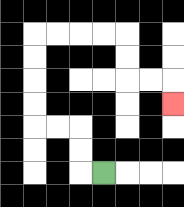{'start': '[4, 7]', 'end': '[7, 4]', 'path_directions': 'L,U,U,L,L,U,U,U,U,R,R,R,R,D,D,R,R,D', 'path_coordinates': '[[4, 7], [3, 7], [3, 6], [3, 5], [2, 5], [1, 5], [1, 4], [1, 3], [1, 2], [1, 1], [2, 1], [3, 1], [4, 1], [5, 1], [5, 2], [5, 3], [6, 3], [7, 3], [7, 4]]'}